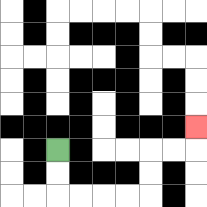{'start': '[2, 6]', 'end': '[8, 5]', 'path_directions': 'D,D,R,R,R,R,U,U,R,R,U', 'path_coordinates': '[[2, 6], [2, 7], [2, 8], [3, 8], [4, 8], [5, 8], [6, 8], [6, 7], [6, 6], [7, 6], [8, 6], [8, 5]]'}